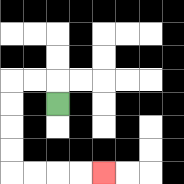{'start': '[2, 4]', 'end': '[4, 7]', 'path_directions': 'U,L,L,D,D,D,D,R,R,R,R', 'path_coordinates': '[[2, 4], [2, 3], [1, 3], [0, 3], [0, 4], [0, 5], [0, 6], [0, 7], [1, 7], [2, 7], [3, 7], [4, 7]]'}